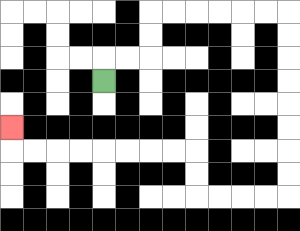{'start': '[4, 3]', 'end': '[0, 5]', 'path_directions': 'U,R,R,U,U,R,R,R,R,R,R,D,D,D,D,D,D,D,D,L,L,L,L,U,U,L,L,L,L,L,L,L,L,U', 'path_coordinates': '[[4, 3], [4, 2], [5, 2], [6, 2], [6, 1], [6, 0], [7, 0], [8, 0], [9, 0], [10, 0], [11, 0], [12, 0], [12, 1], [12, 2], [12, 3], [12, 4], [12, 5], [12, 6], [12, 7], [12, 8], [11, 8], [10, 8], [9, 8], [8, 8], [8, 7], [8, 6], [7, 6], [6, 6], [5, 6], [4, 6], [3, 6], [2, 6], [1, 6], [0, 6], [0, 5]]'}